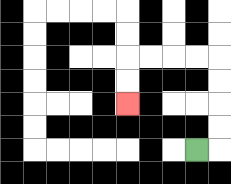{'start': '[8, 6]', 'end': '[5, 4]', 'path_directions': 'R,U,U,U,U,L,L,L,L,D,D', 'path_coordinates': '[[8, 6], [9, 6], [9, 5], [9, 4], [9, 3], [9, 2], [8, 2], [7, 2], [6, 2], [5, 2], [5, 3], [5, 4]]'}